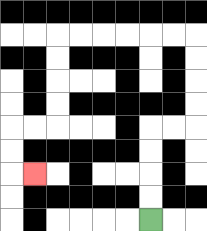{'start': '[6, 9]', 'end': '[1, 7]', 'path_directions': 'U,U,U,U,R,R,U,U,U,U,L,L,L,L,L,L,D,D,D,D,L,L,D,D,R', 'path_coordinates': '[[6, 9], [6, 8], [6, 7], [6, 6], [6, 5], [7, 5], [8, 5], [8, 4], [8, 3], [8, 2], [8, 1], [7, 1], [6, 1], [5, 1], [4, 1], [3, 1], [2, 1], [2, 2], [2, 3], [2, 4], [2, 5], [1, 5], [0, 5], [0, 6], [0, 7], [1, 7]]'}